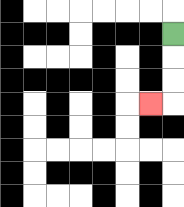{'start': '[7, 1]', 'end': '[6, 4]', 'path_directions': 'D,D,D,L', 'path_coordinates': '[[7, 1], [7, 2], [7, 3], [7, 4], [6, 4]]'}